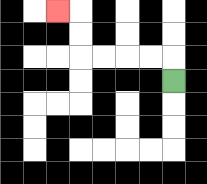{'start': '[7, 3]', 'end': '[2, 0]', 'path_directions': 'U,L,L,L,L,U,U,L', 'path_coordinates': '[[7, 3], [7, 2], [6, 2], [5, 2], [4, 2], [3, 2], [3, 1], [3, 0], [2, 0]]'}